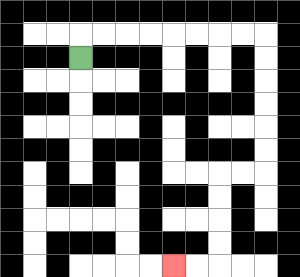{'start': '[3, 2]', 'end': '[7, 11]', 'path_directions': 'U,R,R,R,R,R,R,R,R,D,D,D,D,D,D,L,L,D,D,D,D,L,L', 'path_coordinates': '[[3, 2], [3, 1], [4, 1], [5, 1], [6, 1], [7, 1], [8, 1], [9, 1], [10, 1], [11, 1], [11, 2], [11, 3], [11, 4], [11, 5], [11, 6], [11, 7], [10, 7], [9, 7], [9, 8], [9, 9], [9, 10], [9, 11], [8, 11], [7, 11]]'}